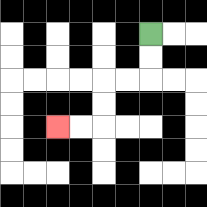{'start': '[6, 1]', 'end': '[2, 5]', 'path_directions': 'D,D,L,L,D,D,L,L', 'path_coordinates': '[[6, 1], [6, 2], [6, 3], [5, 3], [4, 3], [4, 4], [4, 5], [3, 5], [2, 5]]'}